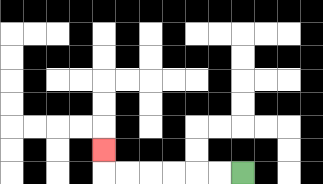{'start': '[10, 7]', 'end': '[4, 6]', 'path_directions': 'L,L,L,L,L,L,U', 'path_coordinates': '[[10, 7], [9, 7], [8, 7], [7, 7], [6, 7], [5, 7], [4, 7], [4, 6]]'}